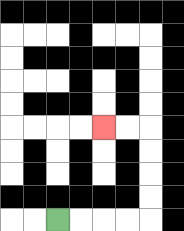{'start': '[2, 9]', 'end': '[4, 5]', 'path_directions': 'R,R,R,R,U,U,U,U,L,L', 'path_coordinates': '[[2, 9], [3, 9], [4, 9], [5, 9], [6, 9], [6, 8], [6, 7], [6, 6], [6, 5], [5, 5], [4, 5]]'}